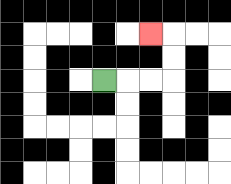{'start': '[4, 3]', 'end': '[6, 1]', 'path_directions': 'R,R,R,U,U,L', 'path_coordinates': '[[4, 3], [5, 3], [6, 3], [7, 3], [7, 2], [7, 1], [6, 1]]'}